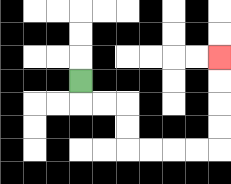{'start': '[3, 3]', 'end': '[9, 2]', 'path_directions': 'D,R,R,D,D,R,R,R,R,U,U,U,U', 'path_coordinates': '[[3, 3], [3, 4], [4, 4], [5, 4], [5, 5], [5, 6], [6, 6], [7, 6], [8, 6], [9, 6], [9, 5], [9, 4], [9, 3], [9, 2]]'}